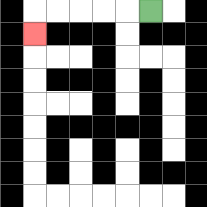{'start': '[6, 0]', 'end': '[1, 1]', 'path_directions': 'L,L,L,L,L,D', 'path_coordinates': '[[6, 0], [5, 0], [4, 0], [3, 0], [2, 0], [1, 0], [1, 1]]'}